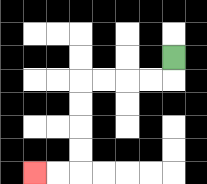{'start': '[7, 2]', 'end': '[1, 7]', 'path_directions': 'D,L,L,L,L,D,D,D,D,L,L', 'path_coordinates': '[[7, 2], [7, 3], [6, 3], [5, 3], [4, 3], [3, 3], [3, 4], [3, 5], [3, 6], [3, 7], [2, 7], [1, 7]]'}